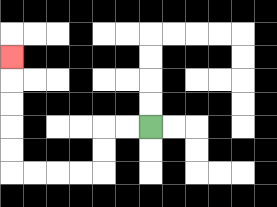{'start': '[6, 5]', 'end': '[0, 2]', 'path_directions': 'L,L,D,D,L,L,L,L,U,U,U,U,U', 'path_coordinates': '[[6, 5], [5, 5], [4, 5], [4, 6], [4, 7], [3, 7], [2, 7], [1, 7], [0, 7], [0, 6], [0, 5], [0, 4], [0, 3], [0, 2]]'}